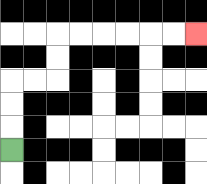{'start': '[0, 6]', 'end': '[8, 1]', 'path_directions': 'U,U,U,R,R,U,U,R,R,R,R,R,R', 'path_coordinates': '[[0, 6], [0, 5], [0, 4], [0, 3], [1, 3], [2, 3], [2, 2], [2, 1], [3, 1], [4, 1], [5, 1], [6, 1], [7, 1], [8, 1]]'}